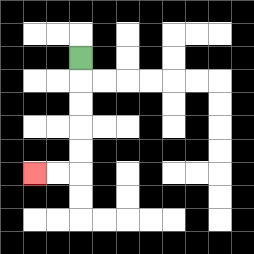{'start': '[3, 2]', 'end': '[1, 7]', 'path_directions': 'D,D,D,D,D,L,L', 'path_coordinates': '[[3, 2], [3, 3], [3, 4], [3, 5], [3, 6], [3, 7], [2, 7], [1, 7]]'}